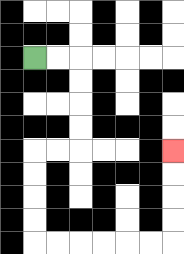{'start': '[1, 2]', 'end': '[7, 6]', 'path_directions': 'R,R,D,D,D,D,L,L,D,D,D,D,R,R,R,R,R,R,U,U,U,U', 'path_coordinates': '[[1, 2], [2, 2], [3, 2], [3, 3], [3, 4], [3, 5], [3, 6], [2, 6], [1, 6], [1, 7], [1, 8], [1, 9], [1, 10], [2, 10], [3, 10], [4, 10], [5, 10], [6, 10], [7, 10], [7, 9], [7, 8], [7, 7], [7, 6]]'}